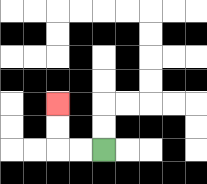{'start': '[4, 6]', 'end': '[2, 4]', 'path_directions': 'L,L,U,U', 'path_coordinates': '[[4, 6], [3, 6], [2, 6], [2, 5], [2, 4]]'}